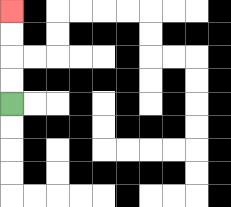{'start': '[0, 4]', 'end': '[0, 0]', 'path_directions': 'U,U,U,U', 'path_coordinates': '[[0, 4], [0, 3], [0, 2], [0, 1], [0, 0]]'}